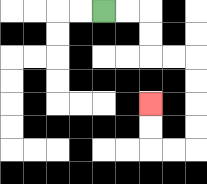{'start': '[4, 0]', 'end': '[6, 4]', 'path_directions': 'R,R,D,D,R,R,D,D,D,D,L,L,U,U', 'path_coordinates': '[[4, 0], [5, 0], [6, 0], [6, 1], [6, 2], [7, 2], [8, 2], [8, 3], [8, 4], [8, 5], [8, 6], [7, 6], [6, 6], [6, 5], [6, 4]]'}